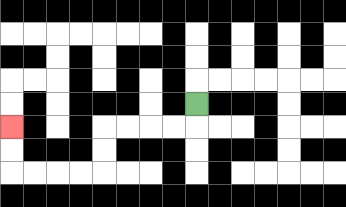{'start': '[8, 4]', 'end': '[0, 5]', 'path_directions': 'D,L,L,L,L,D,D,L,L,L,L,U,U', 'path_coordinates': '[[8, 4], [8, 5], [7, 5], [6, 5], [5, 5], [4, 5], [4, 6], [4, 7], [3, 7], [2, 7], [1, 7], [0, 7], [0, 6], [0, 5]]'}